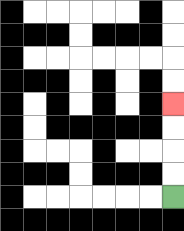{'start': '[7, 8]', 'end': '[7, 4]', 'path_directions': 'U,U,U,U', 'path_coordinates': '[[7, 8], [7, 7], [7, 6], [7, 5], [7, 4]]'}